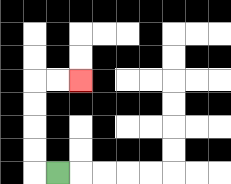{'start': '[2, 7]', 'end': '[3, 3]', 'path_directions': 'L,U,U,U,U,R,R', 'path_coordinates': '[[2, 7], [1, 7], [1, 6], [1, 5], [1, 4], [1, 3], [2, 3], [3, 3]]'}